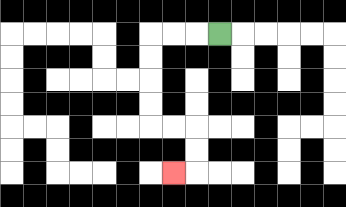{'start': '[9, 1]', 'end': '[7, 7]', 'path_directions': 'L,L,L,D,D,D,D,R,R,D,D,L', 'path_coordinates': '[[9, 1], [8, 1], [7, 1], [6, 1], [6, 2], [6, 3], [6, 4], [6, 5], [7, 5], [8, 5], [8, 6], [8, 7], [7, 7]]'}